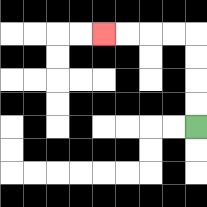{'start': '[8, 5]', 'end': '[4, 1]', 'path_directions': 'U,U,U,U,L,L,L,L', 'path_coordinates': '[[8, 5], [8, 4], [8, 3], [8, 2], [8, 1], [7, 1], [6, 1], [5, 1], [4, 1]]'}